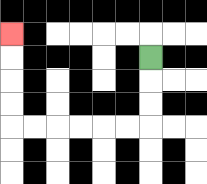{'start': '[6, 2]', 'end': '[0, 1]', 'path_directions': 'D,D,D,L,L,L,L,L,L,U,U,U,U', 'path_coordinates': '[[6, 2], [6, 3], [6, 4], [6, 5], [5, 5], [4, 5], [3, 5], [2, 5], [1, 5], [0, 5], [0, 4], [0, 3], [0, 2], [0, 1]]'}